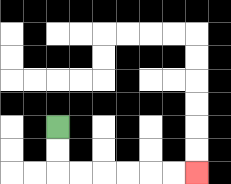{'start': '[2, 5]', 'end': '[8, 7]', 'path_directions': 'D,D,R,R,R,R,R,R', 'path_coordinates': '[[2, 5], [2, 6], [2, 7], [3, 7], [4, 7], [5, 7], [6, 7], [7, 7], [8, 7]]'}